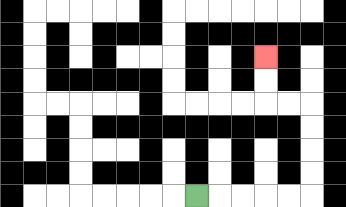{'start': '[8, 8]', 'end': '[11, 2]', 'path_directions': 'R,R,R,R,R,U,U,U,U,L,L,U,U', 'path_coordinates': '[[8, 8], [9, 8], [10, 8], [11, 8], [12, 8], [13, 8], [13, 7], [13, 6], [13, 5], [13, 4], [12, 4], [11, 4], [11, 3], [11, 2]]'}